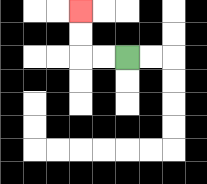{'start': '[5, 2]', 'end': '[3, 0]', 'path_directions': 'L,L,U,U', 'path_coordinates': '[[5, 2], [4, 2], [3, 2], [3, 1], [3, 0]]'}